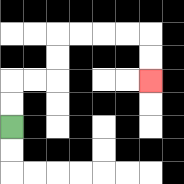{'start': '[0, 5]', 'end': '[6, 3]', 'path_directions': 'U,U,R,R,U,U,R,R,R,R,D,D', 'path_coordinates': '[[0, 5], [0, 4], [0, 3], [1, 3], [2, 3], [2, 2], [2, 1], [3, 1], [4, 1], [5, 1], [6, 1], [6, 2], [6, 3]]'}